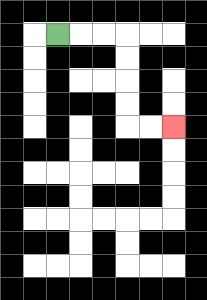{'start': '[2, 1]', 'end': '[7, 5]', 'path_directions': 'R,R,R,D,D,D,D,R,R', 'path_coordinates': '[[2, 1], [3, 1], [4, 1], [5, 1], [5, 2], [5, 3], [5, 4], [5, 5], [6, 5], [7, 5]]'}